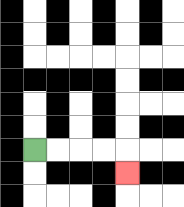{'start': '[1, 6]', 'end': '[5, 7]', 'path_directions': 'R,R,R,R,D', 'path_coordinates': '[[1, 6], [2, 6], [3, 6], [4, 6], [5, 6], [5, 7]]'}